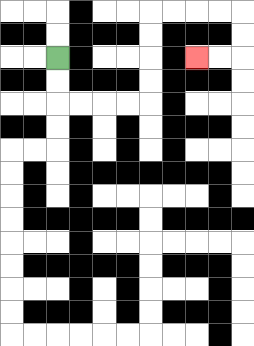{'start': '[2, 2]', 'end': '[8, 2]', 'path_directions': 'D,D,R,R,R,R,U,U,U,U,R,R,R,R,D,D,L,L', 'path_coordinates': '[[2, 2], [2, 3], [2, 4], [3, 4], [4, 4], [5, 4], [6, 4], [6, 3], [6, 2], [6, 1], [6, 0], [7, 0], [8, 0], [9, 0], [10, 0], [10, 1], [10, 2], [9, 2], [8, 2]]'}